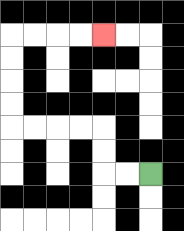{'start': '[6, 7]', 'end': '[4, 1]', 'path_directions': 'L,L,U,U,L,L,L,L,U,U,U,U,R,R,R,R', 'path_coordinates': '[[6, 7], [5, 7], [4, 7], [4, 6], [4, 5], [3, 5], [2, 5], [1, 5], [0, 5], [0, 4], [0, 3], [0, 2], [0, 1], [1, 1], [2, 1], [3, 1], [4, 1]]'}